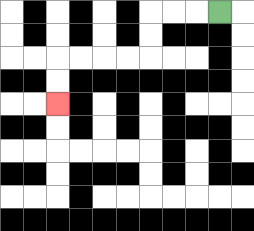{'start': '[9, 0]', 'end': '[2, 4]', 'path_directions': 'L,L,L,D,D,L,L,L,L,D,D', 'path_coordinates': '[[9, 0], [8, 0], [7, 0], [6, 0], [6, 1], [6, 2], [5, 2], [4, 2], [3, 2], [2, 2], [2, 3], [2, 4]]'}